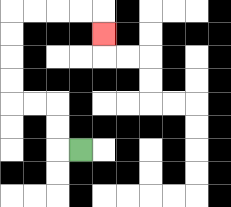{'start': '[3, 6]', 'end': '[4, 1]', 'path_directions': 'L,U,U,L,L,U,U,U,U,R,R,R,R,D', 'path_coordinates': '[[3, 6], [2, 6], [2, 5], [2, 4], [1, 4], [0, 4], [0, 3], [0, 2], [0, 1], [0, 0], [1, 0], [2, 0], [3, 0], [4, 0], [4, 1]]'}